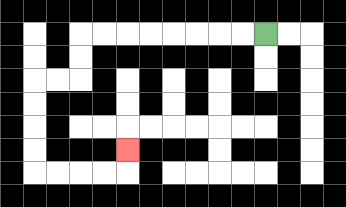{'start': '[11, 1]', 'end': '[5, 6]', 'path_directions': 'L,L,L,L,L,L,L,L,D,D,L,L,D,D,D,D,R,R,R,R,U', 'path_coordinates': '[[11, 1], [10, 1], [9, 1], [8, 1], [7, 1], [6, 1], [5, 1], [4, 1], [3, 1], [3, 2], [3, 3], [2, 3], [1, 3], [1, 4], [1, 5], [1, 6], [1, 7], [2, 7], [3, 7], [4, 7], [5, 7], [5, 6]]'}